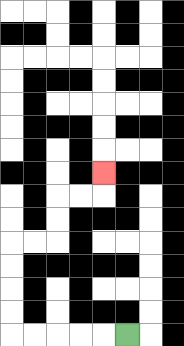{'start': '[5, 14]', 'end': '[4, 7]', 'path_directions': 'L,L,L,L,L,U,U,U,U,R,R,U,U,R,R,U', 'path_coordinates': '[[5, 14], [4, 14], [3, 14], [2, 14], [1, 14], [0, 14], [0, 13], [0, 12], [0, 11], [0, 10], [1, 10], [2, 10], [2, 9], [2, 8], [3, 8], [4, 8], [4, 7]]'}